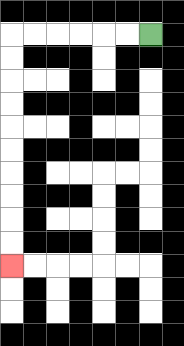{'start': '[6, 1]', 'end': '[0, 11]', 'path_directions': 'L,L,L,L,L,L,D,D,D,D,D,D,D,D,D,D', 'path_coordinates': '[[6, 1], [5, 1], [4, 1], [3, 1], [2, 1], [1, 1], [0, 1], [0, 2], [0, 3], [0, 4], [0, 5], [0, 6], [0, 7], [0, 8], [0, 9], [0, 10], [0, 11]]'}